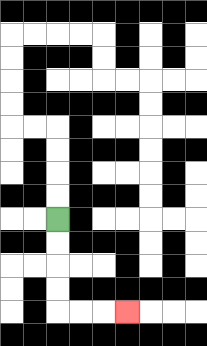{'start': '[2, 9]', 'end': '[5, 13]', 'path_directions': 'D,D,D,D,R,R,R', 'path_coordinates': '[[2, 9], [2, 10], [2, 11], [2, 12], [2, 13], [3, 13], [4, 13], [5, 13]]'}